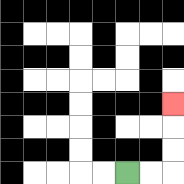{'start': '[5, 7]', 'end': '[7, 4]', 'path_directions': 'R,R,U,U,U', 'path_coordinates': '[[5, 7], [6, 7], [7, 7], [7, 6], [7, 5], [7, 4]]'}